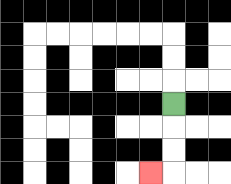{'start': '[7, 4]', 'end': '[6, 7]', 'path_directions': 'D,D,D,L', 'path_coordinates': '[[7, 4], [7, 5], [7, 6], [7, 7], [6, 7]]'}